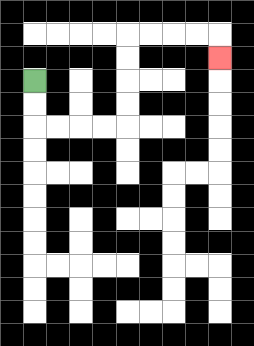{'start': '[1, 3]', 'end': '[9, 2]', 'path_directions': 'D,D,R,R,R,R,U,U,U,U,R,R,R,R,D', 'path_coordinates': '[[1, 3], [1, 4], [1, 5], [2, 5], [3, 5], [4, 5], [5, 5], [5, 4], [5, 3], [5, 2], [5, 1], [6, 1], [7, 1], [8, 1], [9, 1], [9, 2]]'}